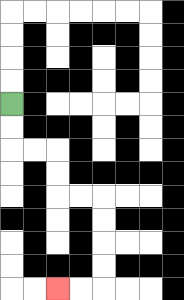{'start': '[0, 4]', 'end': '[2, 12]', 'path_directions': 'D,D,R,R,D,D,R,R,D,D,D,D,L,L', 'path_coordinates': '[[0, 4], [0, 5], [0, 6], [1, 6], [2, 6], [2, 7], [2, 8], [3, 8], [4, 8], [4, 9], [4, 10], [4, 11], [4, 12], [3, 12], [2, 12]]'}